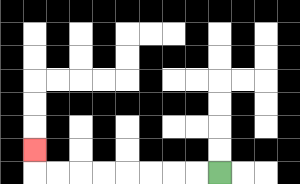{'start': '[9, 7]', 'end': '[1, 6]', 'path_directions': 'L,L,L,L,L,L,L,L,U', 'path_coordinates': '[[9, 7], [8, 7], [7, 7], [6, 7], [5, 7], [4, 7], [3, 7], [2, 7], [1, 7], [1, 6]]'}